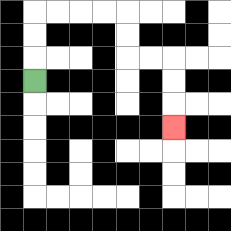{'start': '[1, 3]', 'end': '[7, 5]', 'path_directions': 'U,U,U,R,R,R,R,D,D,R,R,D,D,D', 'path_coordinates': '[[1, 3], [1, 2], [1, 1], [1, 0], [2, 0], [3, 0], [4, 0], [5, 0], [5, 1], [5, 2], [6, 2], [7, 2], [7, 3], [7, 4], [7, 5]]'}